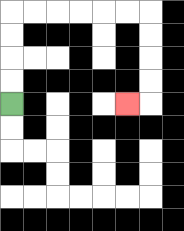{'start': '[0, 4]', 'end': '[5, 4]', 'path_directions': 'U,U,U,U,R,R,R,R,R,R,D,D,D,D,L', 'path_coordinates': '[[0, 4], [0, 3], [0, 2], [0, 1], [0, 0], [1, 0], [2, 0], [3, 0], [4, 0], [5, 0], [6, 0], [6, 1], [6, 2], [6, 3], [6, 4], [5, 4]]'}